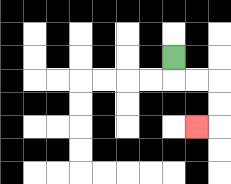{'start': '[7, 2]', 'end': '[8, 5]', 'path_directions': 'D,R,R,D,D,L', 'path_coordinates': '[[7, 2], [7, 3], [8, 3], [9, 3], [9, 4], [9, 5], [8, 5]]'}